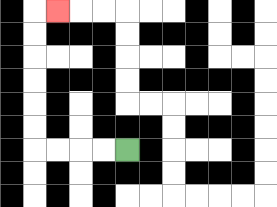{'start': '[5, 6]', 'end': '[2, 0]', 'path_directions': 'L,L,L,L,U,U,U,U,U,U,R', 'path_coordinates': '[[5, 6], [4, 6], [3, 6], [2, 6], [1, 6], [1, 5], [1, 4], [1, 3], [1, 2], [1, 1], [1, 0], [2, 0]]'}